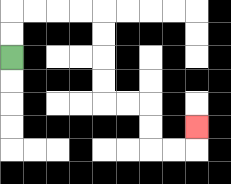{'start': '[0, 2]', 'end': '[8, 5]', 'path_directions': 'U,U,R,R,R,R,D,D,D,D,R,R,D,D,R,R,U', 'path_coordinates': '[[0, 2], [0, 1], [0, 0], [1, 0], [2, 0], [3, 0], [4, 0], [4, 1], [4, 2], [4, 3], [4, 4], [5, 4], [6, 4], [6, 5], [6, 6], [7, 6], [8, 6], [8, 5]]'}